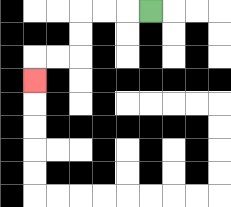{'start': '[6, 0]', 'end': '[1, 3]', 'path_directions': 'L,L,L,D,D,L,L,D', 'path_coordinates': '[[6, 0], [5, 0], [4, 0], [3, 0], [3, 1], [3, 2], [2, 2], [1, 2], [1, 3]]'}